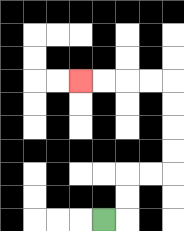{'start': '[4, 9]', 'end': '[3, 3]', 'path_directions': 'R,U,U,R,R,U,U,U,U,L,L,L,L', 'path_coordinates': '[[4, 9], [5, 9], [5, 8], [5, 7], [6, 7], [7, 7], [7, 6], [7, 5], [7, 4], [7, 3], [6, 3], [5, 3], [4, 3], [3, 3]]'}